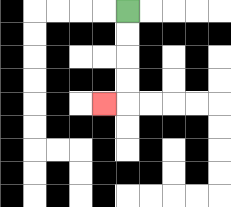{'start': '[5, 0]', 'end': '[4, 4]', 'path_directions': 'D,D,D,D,L', 'path_coordinates': '[[5, 0], [5, 1], [5, 2], [5, 3], [5, 4], [4, 4]]'}